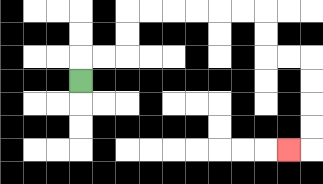{'start': '[3, 3]', 'end': '[12, 6]', 'path_directions': 'U,R,R,U,U,R,R,R,R,R,R,D,D,R,R,D,D,D,D,L', 'path_coordinates': '[[3, 3], [3, 2], [4, 2], [5, 2], [5, 1], [5, 0], [6, 0], [7, 0], [8, 0], [9, 0], [10, 0], [11, 0], [11, 1], [11, 2], [12, 2], [13, 2], [13, 3], [13, 4], [13, 5], [13, 6], [12, 6]]'}